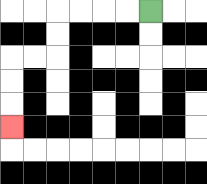{'start': '[6, 0]', 'end': '[0, 5]', 'path_directions': 'L,L,L,L,D,D,L,L,D,D,D', 'path_coordinates': '[[6, 0], [5, 0], [4, 0], [3, 0], [2, 0], [2, 1], [2, 2], [1, 2], [0, 2], [0, 3], [0, 4], [0, 5]]'}